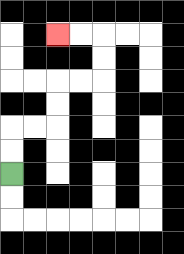{'start': '[0, 7]', 'end': '[2, 1]', 'path_directions': 'U,U,R,R,U,U,R,R,U,U,L,L', 'path_coordinates': '[[0, 7], [0, 6], [0, 5], [1, 5], [2, 5], [2, 4], [2, 3], [3, 3], [4, 3], [4, 2], [4, 1], [3, 1], [2, 1]]'}